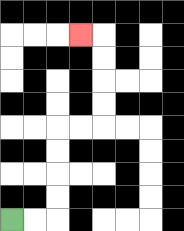{'start': '[0, 9]', 'end': '[3, 1]', 'path_directions': 'R,R,U,U,U,U,R,R,U,U,U,U,L', 'path_coordinates': '[[0, 9], [1, 9], [2, 9], [2, 8], [2, 7], [2, 6], [2, 5], [3, 5], [4, 5], [4, 4], [4, 3], [4, 2], [4, 1], [3, 1]]'}